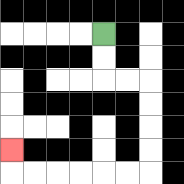{'start': '[4, 1]', 'end': '[0, 6]', 'path_directions': 'D,D,R,R,D,D,D,D,L,L,L,L,L,L,U', 'path_coordinates': '[[4, 1], [4, 2], [4, 3], [5, 3], [6, 3], [6, 4], [6, 5], [6, 6], [6, 7], [5, 7], [4, 7], [3, 7], [2, 7], [1, 7], [0, 7], [0, 6]]'}